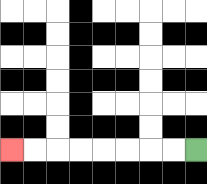{'start': '[8, 6]', 'end': '[0, 6]', 'path_directions': 'L,L,L,L,L,L,L,L', 'path_coordinates': '[[8, 6], [7, 6], [6, 6], [5, 6], [4, 6], [3, 6], [2, 6], [1, 6], [0, 6]]'}